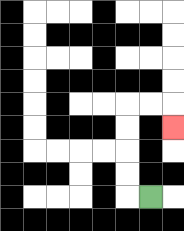{'start': '[6, 8]', 'end': '[7, 5]', 'path_directions': 'L,U,U,U,U,R,R,D', 'path_coordinates': '[[6, 8], [5, 8], [5, 7], [5, 6], [5, 5], [5, 4], [6, 4], [7, 4], [7, 5]]'}